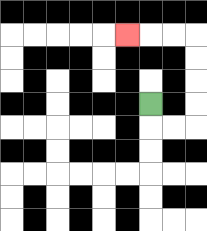{'start': '[6, 4]', 'end': '[5, 1]', 'path_directions': 'D,R,R,U,U,U,U,L,L,L', 'path_coordinates': '[[6, 4], [6, 5], [7, 5], [8, 5], [8, 4], [8, 3], [8, 2], [8, 1], [7, 1], [6, 1], [5, 1]]'}